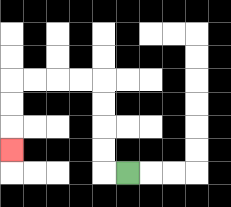{'start': '[5, 7]', 'end': '[0, 6]', 'path_directions': 'L,U,U,U,U,L,L,L,L,D,D,D', 'path_coordinates': '[[5, 7], [4, 7], [4, 6], [4, 5], [4, 4], [4, 3], [3, 3], [2, 3], [1, 3], [0, 3], [0, 4], [0, 5], [0, 6]]'}